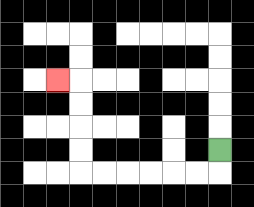{'start': '[9, 6]', 'end': '[2, 3]', 'path_directions': 'D,L,L,L,L,L,L,U,U,U,U,L', 'path_coordinates': '[[9, 6], [9, 7], [8, 7], [7, 7], [6, 7], [5, 7], [4, 7], [3, 7], [3, 6], [3, 5], [3, 4], [3, 3], [2, 3]]'}